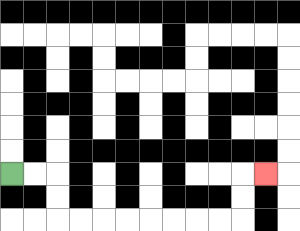{'start': '[0, 7]', 'end': '[11, 7]', 'path_directions': 'R,R,D,D,R,R,R,R,R,R,R,R,U,U,R', 'path_coordinates': '[[0, 7], [1, 7], [2, 7], [2, 8], [2, 9], [3, 9], [4, 9], [5, 9], [6, 9], [7, 9], [8, 9], [9, 9], [10, 9], [10, 8], [10, 7], [11, 7]]'}